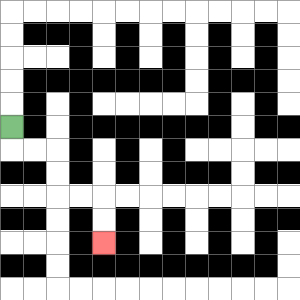{'start': '[0, 5]', 'end': '[4, 10]', 'path_directions': 'D,R,R,D,D,R,R,D,D', 'path_coordinates': '[[0, 5], [0, 6], [1, 6], [2, 6], [2, 7], [2, 8], [3, 8], [4, 8], [4, 9], [4, 10]]'}